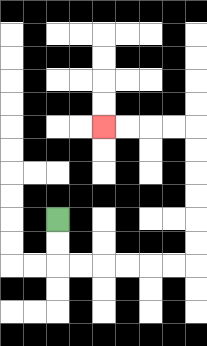{'start': '[2, 9]', 'end': '[4, 5]', 'path_directions': 'D,D,R,R,R,R,R,R,U,U,U,U,U,U,L,L,L,L', 'path_coordinates': '[[2, 9], [2, 10], [2, 11], [3, 11], [4, 11], [5, 11], [6, 11], [7, 11], [8, 11], [8, 10], [8, 9], [8, 8], [8, 7], [8, 6], [8, 5], [7, 5], [6, 5], [5, 5], [4, 5]]'}